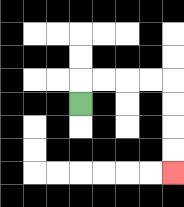{'start': '[3, 4]', 'end': '[7, 7]', 'path_directions': 'U,R,R,R,R,D,D,D,D', 'path_coordinates': '[[3, 4], [3, 3], [4, 3], [5, 3], [6, 3], [7, 3], [7, 4], [7, 5], [7, 6], [7, 7]]'}